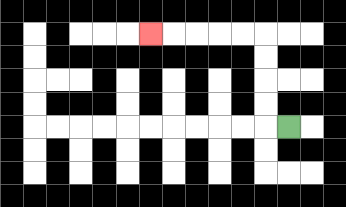{'start': '[12, 5]', 'end': '[6, 1]', 'path_directions': 'L,U,U,U,U,L,L,L,L,L', 'path_coordinates': '[[12, 5], [11, 5], [11, 4], [11, 3], [11, 2], [11, 1], [10, 1], [9, 1], [8, 1], [7, 1], [6, 1]]'}